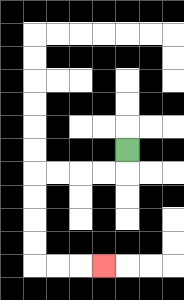{'start': '[5, 6]', 'end': '[4, 11]', 'path_directions': 'D,L,L,L,L,D,D,D,D,R,R,R', 'path_coordinates': '[[5, 6], [5, 7], [4, 7], [3, 7], [2, 7], [1, 7], [1, 8], [1, 9], [1, 10], [1, 11], [2, 11], [3, 11], [4, 11]]'}